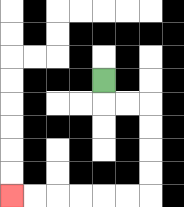{'start': '[4, 3]', 'end': '[0, 8]', 'path_directions': 'D,R,R,D,D,D,D,L,L,L,L,L,L', 'path_coordinates': '[[4, 3], [4, 4], [5, 4], [6, 4], [6, 5], [6, 6], [6, 7], [6, 8], [5, 8], [4, 8], [3, 8], [2, 8], [1, 8], [0, 8]]'}